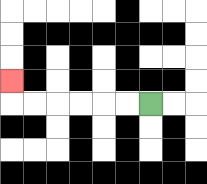{'start': '[6, 4]', 'end': '[0, 3]', 'path_directions': 'L,L,L,L,L,L,U', 'path_coordinates': '[[6, 4], [5, 4], [4, 4], [3, 4], [2, 4], [1, 4], [0, 4], [0, 3]]'}